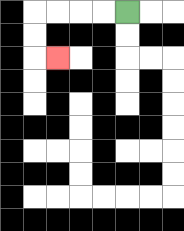{'start': '[5, 0]', 'end': '[2, 2]', 'path_directions': 'L,L,L,L,D,D,R', 'path_coordinates': '[[5, 0], [4, 0], [3, 0], [2, 0], [1, 0], [1, 1], [1, 2], [2, 2]]'}